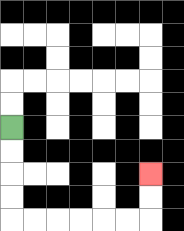{'start': '[0, 5]', 'end': '[6, 7]', 'path_directions': 'D,D,D,D,R,R,R,R,R,R,U,U', 'path_coordinates': '[[0, 5], [0, 6], [0, 7], [0, 8], [0, 9], [1, 9], [2, 9], [3, 9], [4, 9], [5, 9], [6, 9], [6, 8], [6, 7]]'}